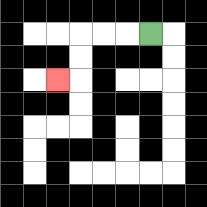{'start': '[6, 1]', 'end': '[2, 3]', 'path_directions': 'L,L,L,D,D,L', 'path_coordinates': '[[6, 1], [5, 1], [4, 1], [3, 1], [3, 2], [3, 3], [2, 3]]'}